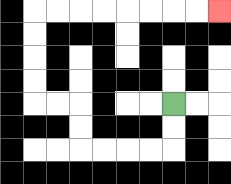{'start': '[7, 4]', 'end': '[9, 0]', 'path_directions': 'D,D,L,L,L,L,U,U,L,L,U,U,U,U,R,R,R,R,R,R,R,R', 'path_coordinates': '[[7, 4], [7, 5], [7, 6], [6, 6], [5, 6], [4, 6], [3, 6], [3, 5], [3, 4], [2, 4], [1, 4], [1, 3], [1, 2], [1, 1], [1, 0], [2, 0], [3, 0], [4, 0], [5, 0], [6, 0], [7, 0], [8, 0], [9, 0]]'}